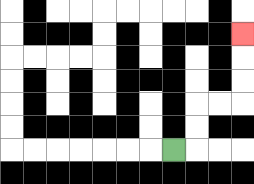{'start': '[7, 6]', 'end': '[10, 1]', 'path_directions': 'R,U,U,R,R,U,U,U', 'path_coordinates': '[[7, 6], [8, 6], [8, 5], [8, 4], [9, 4], [10, 4], [10, 3], [10, 2], [10, 1]]'}